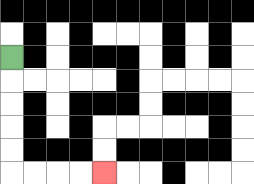{'start': '[0, 2]', 'end': '[4, 7]', 'path_directions': 'D,D,D,D,D,R,R,R,R', 'path_coordinates': '[[0, 2], [0, 3], [0, 4], [0, 5], [0, 6], [0, 7], [1, 7], [2, 7], [3, 7], [4, 7]]'}